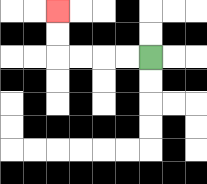{'start': '[6, 2]', 'end': '[2, 0]', 'path_directions': 'L,L,L,L,U,U', 'path_coordinates': '[[6, 2], [5, 2], [4, 2], [3, 2], [2, 2], [2, 1], [2, 0]]'}